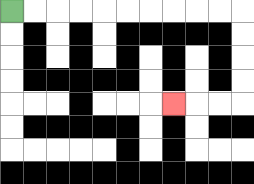{'start': '[0, 0]', 'end': '[7, 4]', 'path_directions': 'R,R,R,R,R,R,R,R,R,R,D,D,D,D,L,L,L', 'path_coordinates': '[[0, 0], [1, 0], [2, 0], [3, 0], [4, 0], [5, 0], [6, 0], [7, 0], [8, 0], [9, 0], [10, 0], [10, 1], [10, 2], [10, 3], [10, 4], [9, 4], [8, 4], [7, 4]]'}